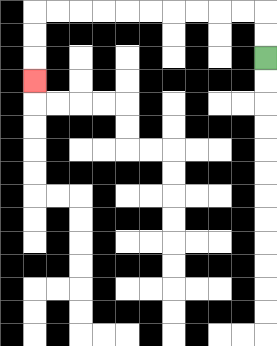{'start': '[11, 2]', 'end': '[1, 3]', 'path_directions': 'U,U,L,L,L,L,L,L,L,L,L,L,D,D,D', 'path_coordinates': '[[11, 2], [11, 1], [11, 0], [10, 0], [9, 0], [8, 0], [7, 0], [6, 0], [5, 0], [4, 0], [3, 0], [2, 0], [1, 0], [1, 1], [1, 2], [1, 3]]'}